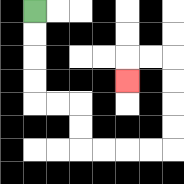{'start': '[1, 0]', 'end': '[5, 3]', 'path_directions': 'D,D,D,D,R,R,D,D,R,R,R,R,U,U,U,U,L,L,D', 'path_coordinates': '[[1, 0], [1, 1], [1, 2], [1, 3], [1, 4], [2, 4], [3, 4], [3, 5], [3, 6], [4, 6], [5, 6], [6, 6], [7, 6], [7, 5], [7, 4], [7, 3], [7, 2], [6, 2], [5, 2], [5, 3]]'}